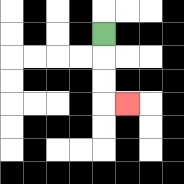{'start': '[4, 1]', 'end': '[5, 4]', 'path_directions': 'D,D,D,R', 'path_coordinates': '[[4, 1], [4, 2], [4, 3], [4, 4], [5, 4]]'}